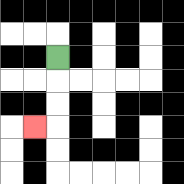{'start': '[2, 2]', 'end': '[1, 5]', 'path_directions': 'D,D,D,L', 'path_coordinates': '[[2, 2], [2, 3], [2, 4], [2, 5], [1, 5]]'}